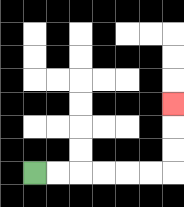{'start': '[1, 7]', 'end': '[7, 4]', 'path_directions': 'R,R,R,R,R,R,U,U,U', 'path_coordinates': '[[1, 7], [2, 7], [3, 7], [4, 7], [5, 7], [6, 7], [7, 7], [7, 6], [7, 5], [7, 4]]'}